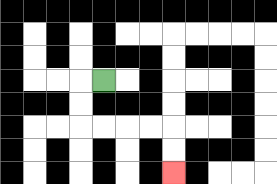{'start': '[4, 3]', 'end': '[7, 7]', 'path_directions': 'L,D,D,R,R,R,R,D,D', 'path_coordinates': '[[4, 3], [3, 3], [3, 4], [3, 5], [4, 5], [5, 5], [6, 5], [7, 5], [7, 6], [7, 7]]'}